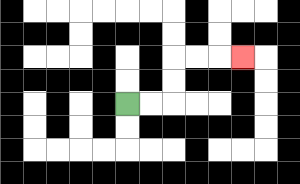{'start': '[5, 4]', 'end': '[10, 2]', 'path_directions': 'R,R,U,U,R,R,R', 'path_coordinates': '[[5, 4], [6, 4], [7, 4], [7, 3], [7, 2], [8, 2], [9, 2], [10, 2]]'}